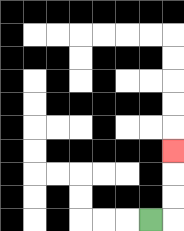{'start': '[6, 9]', 'end': '[7, 6]', 'path_directions': 'R,U,U,U', 'path_coordinates': '[[6, 9], [7, 9], [7, 8], [7, 7], [7, 6]]'}